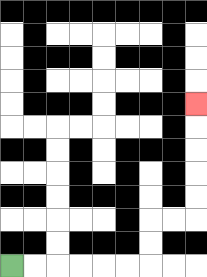{'start': '[0, 11]', 'end': '[8, 4]', 'path_directions': 'R,R,R,R,R,R,U,U,R,R,U,U,U,U,U', 'path_coordinates': '[[0, 11], [1, 11], [2, 11], [3, 11], [4, 11], [5, 11], [6, 11], [6, 10], [6, 9], [7, 9], [8, 9], [8, 8], [8, 7], [8, 6], [8, 5], [8, 4]]'}